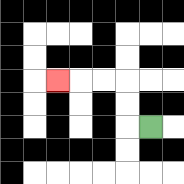{'start': '[6, 5]', 'end': '[2, 3]', 'path_directions': 'L,U,U,L,L,L', 'path_coordinates': '[[6, 5], [5, 5], [5, 4], [5, 3], [4, 3], [3, 3], [2, 3]]'}